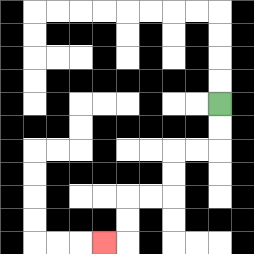{'start': '[9, 4]', 'end': '[4, 10]', 'path_directions': 'D,D,L,L,D,D,L,L,D,D,L', 'path_coordinates': '[[9, 4], [9, 5], [9, 6], [8, 6], [7, 6], [7, 7], [7, 8], [6, 8], [5, 8], [5, 9], [5, 10], [4, 10]]'}